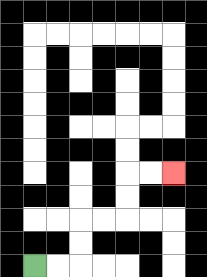{'start': '[1, 11]', 'end': '[7, 7]', 'path_directions': 'R,R,U,U,R,R,U,U,R,R', 'path_coordinates': '[[1, 11], [2, 11], [3, 11], [3, 10], [3, 9], [4, 9], [5, 9], [5, 8], [5, 7], [6, 7], [7, 7]]'}